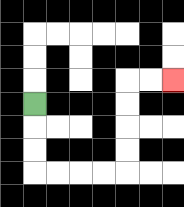{'start': '[1, 4]', 'end': '[7, 3]', 'path_directions': 'D,D,D,R,R,R,R,U,U,U,U,R,R', 'path_coordinates': '[[1, 4], [1, 5], [1, 6], [1, 7], [2, 7], [3, 7], [4, 7], [5, 7], [5, 6], [5, 5], [5, 4], [5, 3], [6, 3], [7, 3]]'}